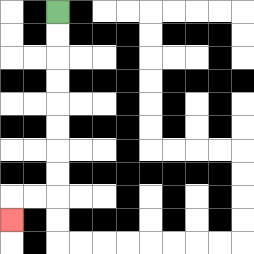{'start': '[2, 0]', 'end': '[0, 9]', 'path_directions': 'D,D,D,D,D,D,D,D,L,L,D', 'path_coordinates': '[[2, 0], [2, 1], [2, 2], [2, 3], [2, 4], [2, 5], [2, 6], [2, 7], [2, 8], [1, 8], [0, 8], [0, 9]]'}